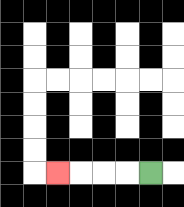{'start': '[6, 7]', 'end': '[2, 7]', 'path_directions': 'L,L,L,L', 'path_coordinates': '[[6, 7], [5, 7], [4, 7], [3, 7], [2, 7]]'}